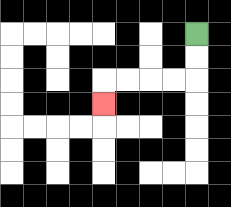{'start': '[8, 1]', 'end': '[4, 4]', 'path_directions': 'D,D,L,L,L,L,D', 'path_coordinates': '[[8, 1], [8, 2], [8, 3], [7, 3], [6, 3], [5, 3], [4, 3], [4, 4]]'}